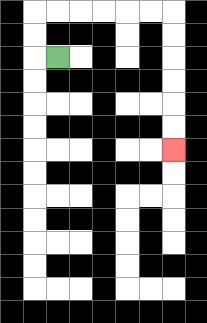{'start': '[2, 2]', 'end': '[7, 6]', 'path_directions': 'L,U,U,R,R,R,R,R,R,D,D,D,D,D,D', 'path_coordinates': '[[2, 2], [1, 2], [1, 1], [1, 0], [2, 0], [3, 0], [4, 0], [5, 0], [6, 0], [7, 0], [7, 1], [7, 2], [7, 3], [7, 4], [7, 5], [7, 6]]'}